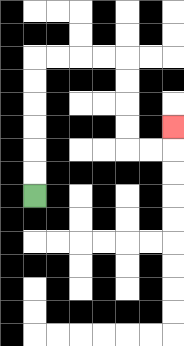{'start': '[1, 8]', 'end': '[7, 5]', 'path_directions': 'U,U,U,U,U,U,R,R,R,R,D,D,D,D,R,R,U', 'path_coordinates': '[[1, 8], [1, 7], [1, 6], [1, 5], [1, 4], [1, 3], [1, 2], [2, 2], [3, 2], [4, 2], [5, 2], [5, 3], [5, 4], [5, 5], [5, 6], [6, 6], [7, 6], [7, 5]]'}